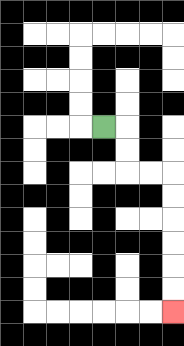{'start': '[4, 5]', 'end': '[7, 13]', 'path_directions': 'R,D,D,R,R,D,D,D,D,D,D', 'path_coordinates': '[[4, 5], [5, 5], [5, 6], [5, 7], [6, 7], [7, 7], [7, 8], [7, 9], [7, 10], [7, 11], [7, 12], [7, 13]]'}